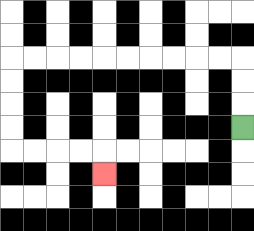{'start': '[10, 5]', 'end': '[4, 7]', 'path_directions': 'U,U,U,L,L,L,L,L,L,L,L,L,L,D,D,D,D,R,R,R,R,D', 'path_coordinates': '[[10, 5], [10, 4], [10, 3], [10, 2], [9, 2], [8, 2], [7, 2], [6, 2], [5, 2], [4, 2], [3, 2], [2, 2], [1, 2], [0, 2], [0, 3], [0, 4], [0, 5], [0, 6], [1, 6], [2, 6], [3, 6], [4, 6], [4, 7]]'}